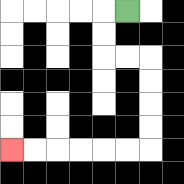{'start': '[5, 0]', 'end': '[0, 6]', 'path_directions': 'L,D,D,R,R,D,D,D,D,L,L,L,L,L,L', 'path_coordinates': '[[5, 0], [4, 0], [4, 1], [4, 2], [5, 2], [6, 2], [6, 3], [6, 4], [6, 5], [6, 6], [5, 6], [4, 6], [3, 6], [2, 6], [1, 6], [0, 6]]'}